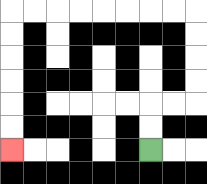{'start': '[6, 6]', 'end': '[0, 6]', 'path_directions': 'U,U,R,R,U,U,U,U,L,L,L,L,L,L,L,L,D,D,D,D,D,D', 'path_coordinates': '[[6, 6], [6, 5], [6, 4], [7, 4], [8, 4], [8, 3], [8, 2], [8, 1], [8, 0], [7, 0], [6, 0], [5, 0], [4, 0], [3, 0], [2, 0], [1, 0], [0, 0], [0, 1], [0, 2], [0, 3], [0, 4], [0, 5], [0, 6]]'}